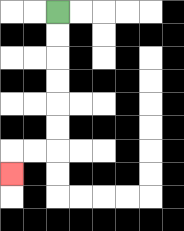{'start': '[2, 0]', 'end': '[0, 7]', 'path_directions': 'D,D,D,D,D,D,L,L,D', 'path_coordinates': '[[2, 0], [2, 1], [2, 2], [2, 3], [2, 4], [2, 5], [2, 6], [1, 6], [0, 6], [0, 7]]'}